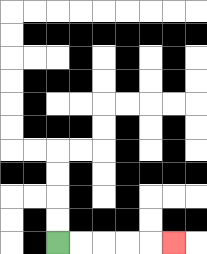{'start': '[2, 10]', 'end': '[7, 10]', 'path_directions': 'R,R,R,R,R', 'path_coordinates': '[[2, 10], [3, 10], [4, 10], [5, 10], [6, 10], [7, 10]]'}